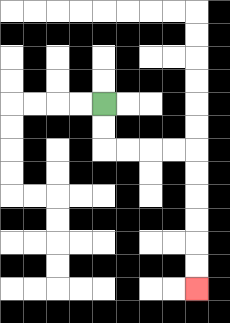{'start': '[4, 4]', 'end': '[8, 12]', 'path_directions': 'D,D,R,R,R,R,D,D,D,D,D,D', 'path_coordinates': '[[4, 4], [4, 5], [4, 6], [5, 6], [6, 6], [7, 6], [8, 6], [8, 7], [8, 8], [8, 9], [8, 10], [8, 11], [8, 12]]'}